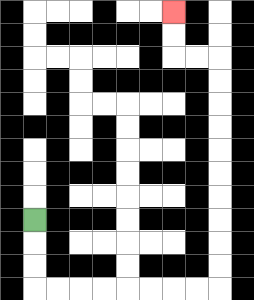{'start': '[1, 9]', 'end': '[7, 0]', 'path_directions': 'D,D,D,R,R,R,R,R,R,R,R,U,U,U,U,U,U,U,U,U,U,L,L,U,U', 'path_coordinates': '[[1, 9], [1, 10], [1, 11], [1, 12], [2, 12], [3, 12], [4, 12], [5, 12], [6, 12], [7, 12], [8, 12], [9, 12], [9, 11], [9, 10], [9, 9], [9, 8], [9, 7], [9, 6], [9, 5], [9, 4], [9, 3], [9, 2], [8, 2], [7, 2], [7, 1], [7, 0]]'}